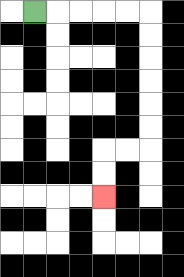{'start': '[1, 0]', 'end': '[4, 8]', 'path_directions': 'R,R,R,R,R,D,D,D,D,D,D,L,L,D,D', 'path_coordinates': '[[1, 0], [2, 0], [3, 0], [4, 0], [5, 0], [6, 0], [6, 1], [6, 2], [6, 3], [6, 4], [6, 5], [6, 6], [5, 6], [4, 6], [4, 7], [4, 8]]'}